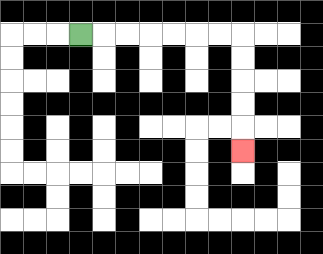{'start': '[3, 1]', 'end': '[10, 6]', 'path_directions': 'R,R,R,R,R,R,R,D,D,D,D,D', 'path_coordinates': '[[3, 1], [4, 1], [5, 1], [6, 1], [7, 1], [8, 1], [9, 1], [10, 1], [10, 2], [10, 3], [10, 4], [10, 5], [10, 6]]'}